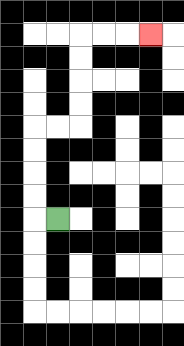{'start': '[2, 9]', 'end': '[6, 1]', 'path_directions': 'L,U,U,U,U,R,R,U,U,U,U,R,R,R', 'path_coordinates': '[[2, 9], [1, 9], [1, 8], [1, 7], [1, 6], [1, 5], [2, 5], [3, 5], [3, 4], [3, 3], [3, 2], [3, 1], [4, 1], [5, 1], [6, 1]]'}